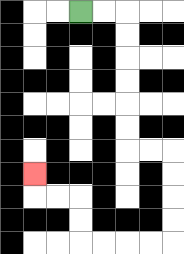{'start': '[3, 0]', 'end': '[1, 7]', 'path_directions': 'R,R,D,D,D,D,D,D,R,R,D,D,D,D,L,L,L,L,U,U,L,L,U', 'path_coordinates': '[[3, 0], [4, 0], [5, 0], [5, 1], [5, 2], [5, 3], [5, 4], [5, 5], [5, 6], [6, 6], [7, 6], [7, 7], [7, 8], [7, 9], [7, 10], [6, 10], [5, 10], [4, 10], [3, 10], [3, 9], [3, 8], [2, 8], [1, 8], [1, 7]]'}